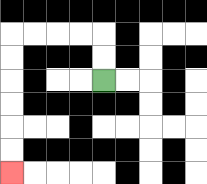{'start': '[4, 3]', 'end': '[0, 7]', 'path_directions': 'U,U,L,L,L,L,D,D,D,D,D,D', 'path_coordinates': '[[4, 3], [4, 2], [4, 1], [3, 1], [2, 1], [1, 1], [0, 1], [0, 2], [0, 3], [0, 4], [0, 5], [0, 6], [0, 7]]'}